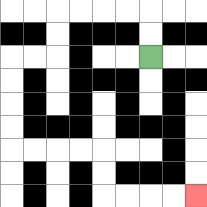{'start': '[6, 2]', 'end': '[8, 8]', 'path_directions': 'U,U,L,L,L,L,D,D,L,L,D,D,D,D,R,R,R,R,D,D,R,R,R,R', 'path_coordinates': '[[6, 2], [6, 1], [6, 0], [5, 0], [4, 0], [3, 0], [2, 0], [2, 1], [2, 2], [1, 2], [0, 2], [0, 3], [0, 4], [0, 5], [0, 6], [1, 6], [2, 6], [3, 6], [4, 6], [4, 7], [4, 8], [5, 8], [6, 8], [7, 8], [8, 8]]'}